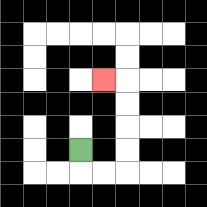{'start': '[3, 6]', 'end': '[4, 3]', 'path_directions': 'D,R,R,U,U,U,U,L', 'path_coordinates': '[[3, 6], [3, 7], [4, 7], [5, 7], [5, 6], [5, 5], [5, 4], [5, 3], [4, 3]]'}